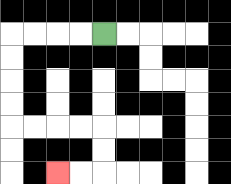{'start': '[4, 1]', 'end': '[2, 7]', 'path_directions': 'L,L,L,L,D,D,D,D,R,R,R,R,D,D,L,L', 'path_coordinates': '[[4, 1], [3, 1], [2, 1], [1, 1], [0, 1], [0, 2], [0, 3], [0, 4], [0, 5], [1, 5], [2, 5], [3, 5], [4, 5], [4, 6], [4, 7], [3, 7], [2, 7]]'}